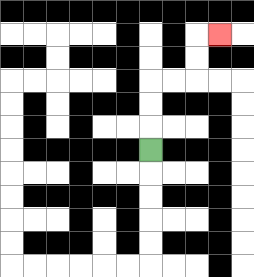{'start': '[6, 6]', 'end': '[9, 1]', 'path_directions': 'U,U,U,R,R,U,U,R', 'path_coordinates': '[[6, 6], [6, 5], [6, 4], [6, 3], [7, 3], [8, 3], [8, 2], [8, 1], [9, 1]]'}